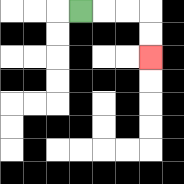{'start': '[3, 0]', 'end': '[6, 2]', 'path_directions': 'R,R,R,D,D', 'path_coordinates': '[[3, 0], [4, 0], [5, 0], [6, 0], [6, 1], [6, 2]]'}